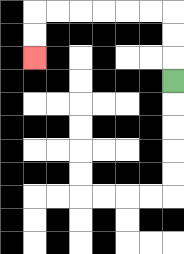{'start': '[7, 3]', 'end': '[1, 2]', 'path_directions': 'U,U,U,L,L,L,L,L,L,D,D', 'path_coordinates': '[[7, 3], [7, 2], [7, 1], [7, 0], [6, 0], [5, 0], [4, 0], [3, 0], [2, 0], [1, 0], [1, 1], [1, 2]]'}